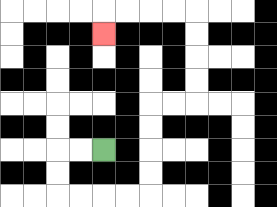{'start': '[4, 6]', 'end': '[4, 1]', 'path_directions': 'L,L,D,D,R,R,R,R,U,U,U,U,R,R,U,U,U,U,L,L,L,L,D', 'path_coordinates': '[[4, 6], [3, 6], [2, 6], [2, 7], [2, 8], [3, 8], [4, 8], [5, 8], [6, 8], [6, 7], [6, 6], [6, 5], [6, 4], [7, 4], [8, 4], [8, 3], [8, 2], [8, 1], [8, 0], [7, 0], [6, 0], [5, 0], [4, 0], [4, 1]]'}